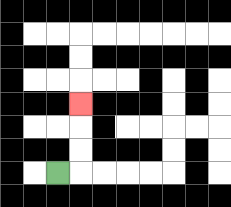{'start': '[2, 7]', 'end': '[3, 4]', 'path_directions': 'R,U,U,U', 'path_coordinates': '[[2, 7], [3, 7], [3, 6], [3, 5], [3, 4]]'}